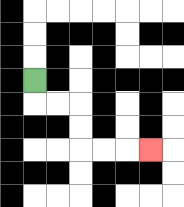{'start': '[1, 3]', 'end': '[6, 6]', 'path_directions': 'D,R,R,D,D,R,R,R', 'path_coordinates': '[[1, 3], [1, 4], [2, 4], [3, 4], [3, 5], [3, 6], [4, 6], [5, 6], [6, 6]]'}